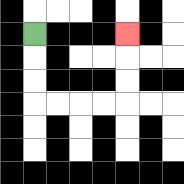{'start': '[1, 1]', 'end': '[5, 1]', 'path_directions': 'D,D,D,R,R,R,R,U,U,U', 'path_coordinates': '[[1, 1], [1, 2], [1, 3], [1, 4], [2, 4], [3, 4], [4, 4], [5, 4], [5, 3], [5, 2], [5, 1]]'}